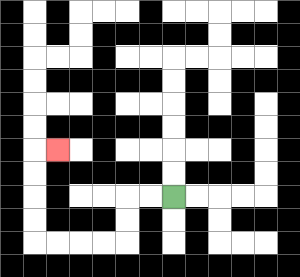{'start': '[7, 8]', 'end': '[2, 6]', 'path_directions': 'L,L,D,D,L,L,L,L,U,U,U,U,R', 'path_coordinates': '[[7, 8], [6, 8], [5, 8], [5, 9], [5, 10], [4, 10], [3, 10], [2, 10], [1, 10], [1, 9], [1, 8], [1, 7], [1, 6], [2, 6]]'}